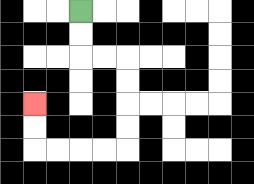{'start': '[3, 0]', 'end': '[1, 4]', 'path_directions': 'D,D,R,R,D,D,D,D,L,L,L,L,U,U', 'path_coordinates': '[[3, 0], [3, 1], [3, 2], [4, 2], [5, 2], [5, 3], [5, 4], [5, 5], [5, 6], [4, 6], [3, 6], [2, 6], [1, 6], [1, 5], [1, 4]]'}